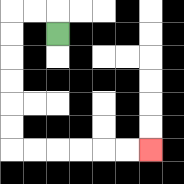{'start': '[2, 1]', 'end': '[6, 6]', 'path_directions': 'U,L,L,D,D,D,D,D,D,R,R,R,R,R,R', 'path_coordinates': '[[2, 1], [2, 0], [1, 0], [0, 0], [0, 1], [0, 2], [0, 3], [0, 4], [0, 5], [0, 6], [1, 6], [2, 6], [3, 6], [4, 6], [5, 6], [6, 6]]'}